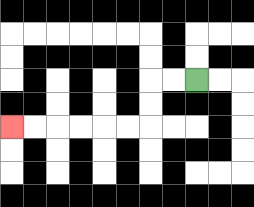{'start': '[8, 3]', 'end': '[0, 5]', 'path_directions': 'L,L,D,D,L,L,L,L,L,L', 'path_coordinates': '[[8, 3], [7, 3], [6, 3], [6, 4], [6, 5], [5, 5], [4, 5], [3, 5], [2, 5], [1, 5], [0, 5]]'}